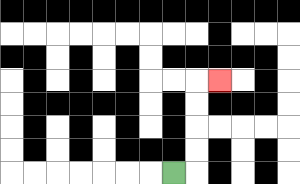{'start': '[7, 7]', 'end': '[9, 3]', 'path_directions': 'R,U,U,U,U,R', 'path_coordinates': '[[7, 7], [8, 7], [8, 6], [8, 5], [8, 4], [8, 3], [9, 3]]'}